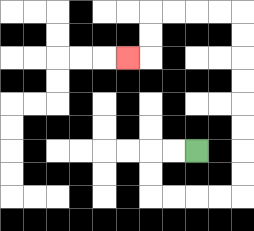{'start': '[8, 6]', 'end': '[5, 2]', 'path_directions': 'L,L,D,D,R,R,R,R,U,U,U,U,U,U,U,U,L,L,L,L,D,D,L', 'path_coordinates': '[[8, 6], [7, 6], [6, 6], [6, 7], [6, 8], [7, 8], [8, 8], [9, 8], [10, 8], [10, 7], [10, 6], [10, 5], [10, 4], [10, 3], [10, 2], [10, 1], [10, 0], [9, 0], [8, 0], [7, 0], [6, 0], [6, 1], [6, 2], [5, 2]]'}